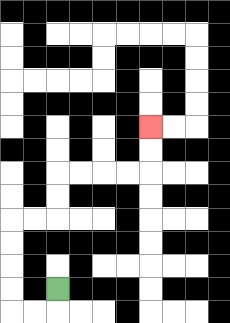{'start': '[2, 12]', 'end': '[6, 5]', 'path_directions': 'D,L,L,U,U,U,U,R,R,U,U,R,R,R,R,U,U', 'path_coordinates': '[[2, 12], [2, 13], [1, 13], [0, 13], [0, 12], [0, 11], [0, 10], [0, 9], [1, 9], [2, 9], [2, 8], [2, 7], [3, 7], [4, 7], [5, 7], [6, 7], [6, 6], [6, 5]]'}